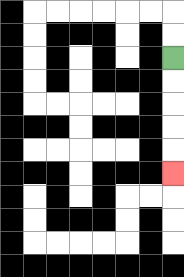{'start': '[7, 2]', 'end': '[7, 7]', 'path_directions': 'D,D,D,D,D', 'path_coordinates': '[[7, 2], [7, 3], [7, 4], [7, 5], [7, 6], [7, 7]]'}